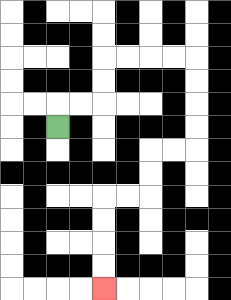{'start': '[2, 5]', 'end': '[4, 12]', 'path_directions': 'U,R,R,U,U,R,R,R,R,D,D,D,D,L,L,D,D,L,L,D,D,D,D', 'path_coordinates': '[[2, 5], [2, 4], [3, 4], [4, 4], [4, 3], [4, 2], [5, 2], [6, 2], [7, 2], [8, 2], [8, 3], [8, 4], [8, 5], [8, 6], [7, 6], [6, 6], [6, 7], [6, 8], [5, 8], [4, 8], [4, 9], [4, 10], [4, 11], [4, 12]]'}